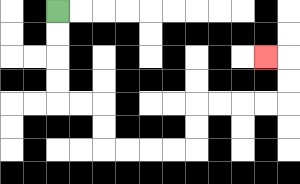{'start': '[2, 0]', 'end': '[11, 2]', 'path_directions': 'D,D,D,D,R,R,D,D,R,R,R,R,U,U,R,R,R,R,U,U,L', 'path_coordinates': '[[2, 0], [2, 1], [2, 2], [2, 3], [2, 4], [3, 4], [4, 4], [4, 5], [4, 6], [5, 6], [6, 6], [7, 6], [8, 6], [8, 5], [8, 4], [9, 4], [10, 4], [11, 4], [12, 4], [12, 3], [12, 2], [11, 2]]'}